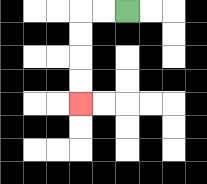{'start': '[5, 0]', 'end': '[3, 4]', 'path_directions': 'L,L,D,D,D,D', 'path_coordinates': '[[5, 0], [4, 0], [3, 0], [3, 1], [3, 2], [3, 3], [3, 4]]'}